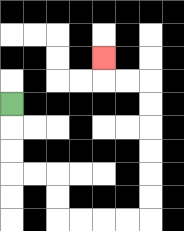{'start': '[0, 4]', 'end': '[4, 2]', 'path_directions': 'D,D,D,R,R,D,D,R,R,R,R,U,U,U,U,U,U,L,L,U', 'path_coordinates': '[[0, 4], [0, 5], [0, 6], [0, 7], [1, 7], [2, 7], [2, 8], [2, 9], [3, 9], [4, 9], [5, 9], [6, 9], [6, 8], [6, 7], [6, 6], [6, 5], [6, 4], [6, 3], [5, 3], [4, 3], [4, 2]]'}